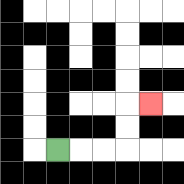{'start': '[2, 6]', 'end': '[6, 4]', 'path_directions': 'R,R,R,U,U,R', 'path_coordinates': '[[2, 6], [3, 6], [4, 6], [5, 6], [5, 5], [5, 4], [6, 4]]'}